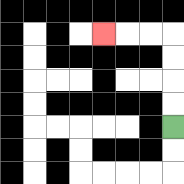{'start': '[7, 5]', 'end': '[4, 1]', 'path_directions': 'U,U,U,U,L,L,L', 'path_coordinates': '[[7, 5], [7, 4], [7, 3], [7, 2], [7, 1], [6, 1], [5, 1], [4, 1]]'}